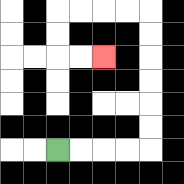{'start': '[2, 6]', 'end': '[4, 2]', 'path_directions': 'R,R,R,R,U,U,U,U,U,U,L,L,L,L,D,D,R,R', 'path_coordinates': '[[2, 6], [3, 6], [4, 6], [5, 6], [6, 6], [6, 5], [6, 4], [6, 3], [6, 2], [6, 1], [6, 0], [5, 0], [4, 0], [3, 0], [2, 0], [2, 1], [2, 2], [3, 2], [4, 2]]'}